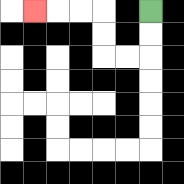{'start': '[6, 0]', 'end': '[1, 0]', 'path_directions': 'D,D,L,L,U,U,L,L,L', 'path_coordinates': '[[6, 0], [6, 1], [6, 2], [5, 2], [4, 2], [4, 1], [4, 0], [3, 0], [2, 0], [1, 0]]'}